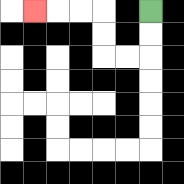{'start': '[6, 0]', 'end': '[1, 0]', 'path_directions': 'D,D,L,L,U,U,L,L,L', 'path_coordinates': '[[6, 0], [6, 1], [6, 2], [5, 2], [4, 2], [4, 1], [4, 0], [3, 0], [2, 0], [1, 0]]'}